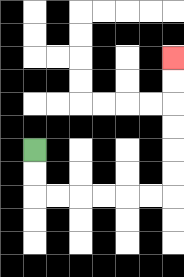{'start': '[1, 6]', 'end': '[7, 2]', 'path_directions': 'D,D,R,R,R,R,R,R,U,U,U,U,U,U', 'path_coordinates': '[[1, 6], [1, 7], [1, 8], [2, 8], [3, 8], [4, 8], [5, 8], [6, 8], [7, 8], [7, 7], [7, 6], [7, 5], [7, 4], [7, 3], [7, 2]]'}